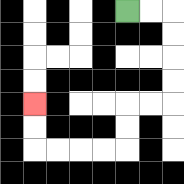{'start': '[5, 0]', 'end': '[1, 4]', 'path_directions': 'R,R,D,D,D,D,L,L,D,D,L,L,L,L,U,U', 'path_coordinates': '[[5, 0], [6, 0], [7, 0], [7, 1], [7, 2], [7, 3], [7, 4], [6, 4], [5, 4], [5, 5], [5, 6], [4, 6], [3, 6], [2, 6], [1, 6], [1, 5], [1, 4]]'}